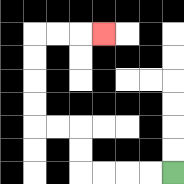{'start': '[7, 7]', 'end': '[4, 1]', 'path_directions': 'L,L,L,L,U,U,L,L,U,U,U,U,R,R,R', 'path_coordinates': '[[7, 7], [6, 7], [5, 7], [4, 7], [3, 7], [3, 6], [3, 5], [2, 5], [1, 5], [1, 4], [1, 3], [1, 2], [1, 1], [2, 1], [3, 1], [4, 1]]'}